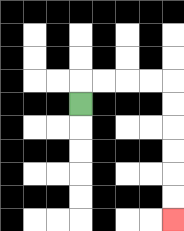{'start': '[3, 4]', 'end': '[7, 9]', 'path_directions': 'U,R,R,R,R,D,D,D,D,D,D', 'path_coordinates': '[[3, 4], [3, 3], [4, 3], [5, 3], [6, 3], [7, 3], [7, 4], [7, 5], [7, 6], [7, 7], [7, 8], [7, 9]]'}